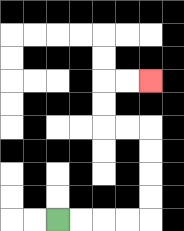{'start': '[2, 9]', 'end': '[6, 3]', 'path_directions': 'R,R,R,R,U,U,U,U,L,L,U,U,R,R', 'path_coordinates': '[[2, 9], [3, 9], [4, 9], [5, 9], [6, 9], [6, 8], [6, 7], [6, 6], [6, 5], [5, 5], [4, 5], [4, 4], [4, 3], [5, 3], [6, 3]]'}